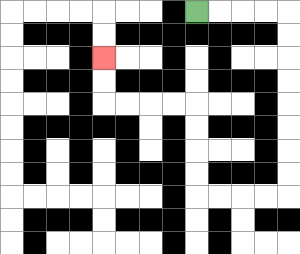{'start': '[8, 0]', 'end': '[4, 2]', 'path_directions': 'R,R,R,R,D,D,D,D,D,D,D,D,L,L,L,L,U,U,U,U,L,L,L,L,U,U', 'path_coordinates': '[[8, 0], [9, 0], [10, 0], [11, 0], [12, 0], [12, 1], [12, 2], [12, 3], [12, 4], [12, 5], [12, 6], [12, 7], [12, 8], [11, 8], [10, 8], [9, 8], [8, 8], [8, 7], [8, 6], [8, 5], [8, 4], [7, 4], [6, 4], [5, 4], [4, 4], [4, 3], [4, 2]]'}